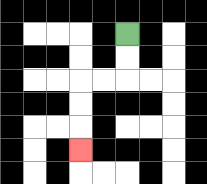{'start': '[5, 1]', 'end': '[3, 6]', 'path_directions': 'D,D,L,L,D,D,D', 'path_coordinates': '[[5, 1], [5, 2], [5, 3], [4, 3], [3, 3], [3, 4], [3, 5], [3, 6]]'}